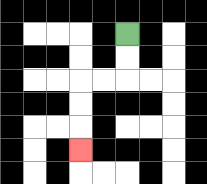{'start': '[5, 1]', 'end': '[3, 6]', 'path_directions': 'D,D,L,L,D,D,D', 'path_coordinates': '[[5, 1], [5, 2], [5, 3], [4, 3], [3, 3], [3, 4], [3, 5], [3, 6]]'}